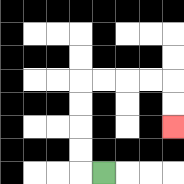{'start': '[4, 7]', 'end': '[7, 5]', 'path_directions': 'L,U,U,U,U,R,R,R,R,D,D', 'path_coordinates': '[[4, 7], [3, 7], [3, 6], [3, 5], [3, 4], [3, 3], [4, 3], [5, 3], [6, 3], [7, 3], [7, 4], [7, 5]]'}